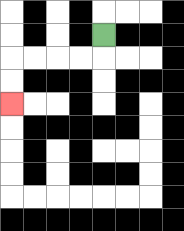{'start': '[4, 1]', 'end': '[0, 4]', 'path_directions': 'D,L,L,L,L,D,D', 'path_coordinates': '[[4, 1], [4, 2], [3, 2], [2, 2], [1, 2], [0, 2], [0, 3], [0, 4]]'}